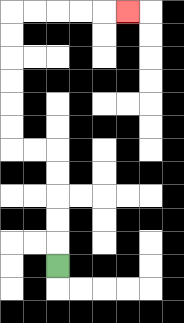{'start': '[2, 11]', 'end': '[5, 0]', 'path_directions': 'U,U,U,U,U,L,L,U,U,U,U,U,U,R,R,R,R,R', 'path_coordinates': '[[2, 11], [2, 10], [2, 9], [2, 8], [2, 7], [2, 6], [1, 6], [0, 6], [0, 5], [0, 4], [0, 3], [0, 2], [0, 1], [0, 0], [1, 0], [2, 0], [3, 0], [4, 0], [5, 0]]'}